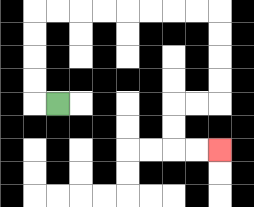{'start': '[2, 4]', 'end': '[9, 6]', 'path_directions': 'L,U,U,U,U,R,R,R,R,R,R,R,R,D,D,D,D,L,L,D,D,R,R', 'path_coordinates': '[[2, 4], [1, 4], [1, 3], [1, 2], [1, 1], [1, 0], [2, 0], [3, 0], [4, 0], [5, 0], [6, 0], [7, 0], [8, 0], [9, 0], [9, 1], [9, 2], [9, 3], [9, 4], [8, 4], [7, 4], [7, 5], [7, 6], [8, 6], [9, 6]]'}